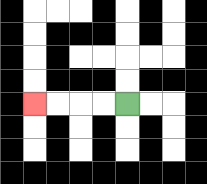{'start': '[5, 4]', 'end': '[1, 4]', 'path_directions': 'L,L,L,L', 'path_coordinates': '[[5, 4], [4, 4], [3, 4], [2, 4], [1, 4]]'}